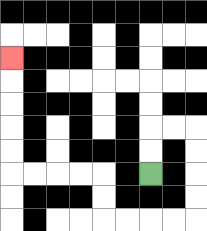{'start': '[6, 7]', 'end': '[0, 2]', 'path_directions': 'U,U,R,R,D,D,D,D,L,L,L,L,U,U,L,L,L,L,U,U,U,U,U', 'path_coordinates': '[[6, 7], [6, 6], [6, 5], [7, 5], [8, 5], [8, 6], [8, 7], [8, 8], [8, 9], [7, 9], [6, 9], [5, 9], [4, 9], [4, 8], [4, 7], [3, 7], [2, 7], [1, 7], [0, 7], [0, 6], [0, 5], [0, 4], [0, 3], [0, 2]]'}